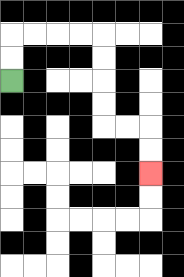{'start': '[0, 3]', 'end': '[6, 7]', 'path_directions': 'U,U,R,R,R,R,D,D,D,D,R,R,D,D', 'path_coordinates': '[[0, 3], [0, 2], [0, 1], [1, 1], [2, 1], [3, 1], [4, 1], [4, 2], [4, 3], [4, 4], [4, 5], [5, 5], [6, 5], [6, 6], [6, 7]]'}